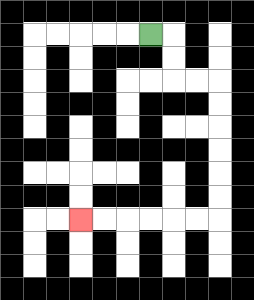{'start': '[6, 1]', 'end': '[3, 9]', 'path_directions': 'R,D,D,R,R,D,D,D,D,D,D,L,L,L,L,L,L', 'path_coordinates': '[[6, 1], [7, 1], [7, 2], [7, 3], [8, 3], [9, 3], [9, 4], [9, 5], [9, 6], [9, 7], [9, 8], [9, 9], [8, 9], [7, 9], [6, 9], [5, 9], [4, 9], [3, 9]]'}